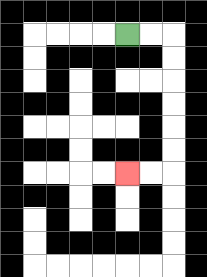{'start': '[5, 1]', 'end': '[5, 7]', 'path_directions': 'R,R,D,D,D,D,D,D,L,L', 'path_coordinates': '[[5, 1], [6, 1], [7, 1], [7, 2], [7, 3], [7, 4], [7, 5], [7, 6], [7, 7], [6, 7], [5, 7]]'}